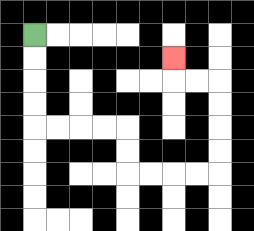{'start': '[1, 1]', 'end': '[7, 2]', 'path_directions': 'D,D,D,D,R,R,R,R,D,D,R,R,R,R,U,U,U,U,L,L,U', 'path_coordinates': '[[1, 1], [1, 2], [1, 3], [1, 4], [1, 5], [2, 5], [3, 5], [4, 5], [5, 5], [5, 6], [5, 7], [6, 7], [7, 7], [8, 7], [9, 7], [9, 6], [9, 5], [9, 4], [9, 3], [8, 3], [7, 3], [7, 2]]'}